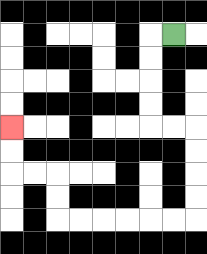{'start': '[7, 1]', 'end': '[0, 5]', 'path_directions': 'L,D,D,D,D,R,R,D,D,D,D,L,L,L,L,L,L,U,U,L,L,U,U', 'path_coordinates': '[[7, 1], [6, 1], [6, 2], [6, 3], [6, 4], [6, 5], [7, 5], [8, 5], [8, 6], [8, 7], [8, 8], [8, 9], [7, 9], [6, 9], [5, 9], [4, 9], [3, 9], [2, 9], [2, 8], [2, 7], [1, 7], [0, 7], [0, 6], [0, 5]]'}